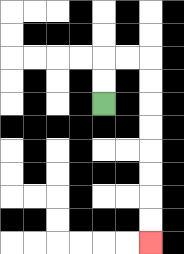{'start': '[4, 4]', 'end': '[6, 10]', 'path_directions': 'U,U,R,R,D,D,D,D,D,D,D,D', 'path_coordinates': '[[4, 4], [4, 3], [4, 2], [5, 2], [6, 2], [6, 3], [6, 4], [6, 5], [6, 6], [6, 7], [6, 8], [6, 9], [6, 10]]'}